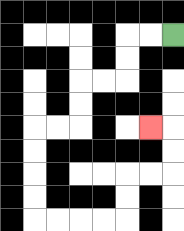{'start': '[7, 1]', 'end': '[6, 5]', 'path_directions': 'L,L,D,D,L,L,D,D,L,L,D,D,D,D,R,R,R,R,U,U,R,R,U,U,L', 'path_coordinates': '[[7, 1], [6, 1], [5, 1], [5, 2], [5, 3], [4, 3], [3, 3], [3, 4], [3, 5], [2, 5], [1, 5], [1, 6], [1, 7], [1, 8], [1, 9], [2, 9], [3, 9], [4, 9], [5, 9], [5, 8], [5, 7], [6, 7], [7, 7], [7, 6], [7, 5], [6, 5]]'}